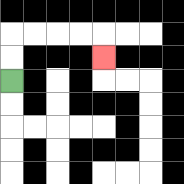{'start': '[0, 3]', 'end': '[4, 2]', 'path_directions': 'U,U,R,R,R,R,D', 'path_coordinates': '[[0, 3], [0, 2], [0, 1], [1, 1], [2, 1], [3, 1], [4, 1], [4, 2]]'}